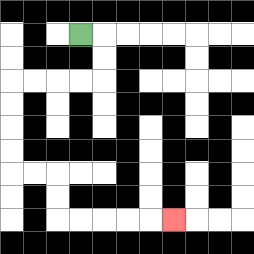{'start': '[3, 1]', 'end': '[7, 9]', 'path_directions': 'R,D,D,L,L,L,L,D,D,D,D,R,R,D,D,R,R,R,R,R', 'path_coordinates': '[[3, 1], [4, 1], [4, 2], [4, 3], [3, 3], [2, 3], [1, 3], [0, 3], [0, 4], [0, 5], [0, 6], [0, 7], [1, 7], [2, 7], [2, 8], [2, 9], [3, 9], [4, 9], [5, 9], [6, 9], [7, 9]]'}